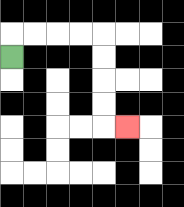{'start': '[0, 2]', 'end': '[5, 5]', 'path_directions': 'U,R,R,R,R,D,D,D,D,R', 'path_coordinates': '[[0, 2], [0, 1], [1, 1], [2, 1], [3, 1], [4, 1], [4, 2], [4, 3], [4, 4], [4, 5], [5, 5]]'}